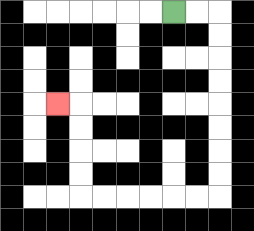{'start': '[7, 0]', 'end': '[2, 4]', 'path_directions': 'R,R,D,D,D,D,D,D,D,D,L,L,L,L,L,L,U,U,U,U,L', 'path_coordinates': '[[7, 0], [8, 0], [9, 0], [9, 1], [9, 2], [9, 3], [9, 4], [9, 5], [9, 6], [9, 7], [9, 8], [8, 8], [7, 8], [6, 8], [5, 8], [4, 8], [3, 8], [3, 7], [3, 6], [3, 5], [3, 4], [2, 4]]'}